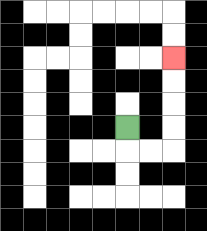{'start': '[5, 5]', 'end': '[7, 2]', 'path_directions': 'D,R,R,U,U,U,U', 'path_coordinates': '[[5, 5], [5, 6], [6, 6], [7, 6], [7, 5], [7, 4], [7, 3], [7, 2]]'}